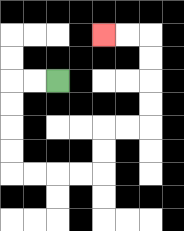{'start': '[2, 3]', 'end': '[4, 1]', 'path_directions': 'L,L,D,D,D,D,R,R,R,R,U,U,R,R,U,U,U,U,L,L', 'path_coordinates': '[[2, 3], [1, 3], [0, 3], [0, 4], [0, 5], [0, 6], [0, 7], [1, 7], [2, 7], [3, 7], [4, 7], [4, 6], [4, 5], [5, 5], [6, 5], [6, 4], [6, 3], [6, 2], [6, 1], [5, 1], [4, 1]]'}